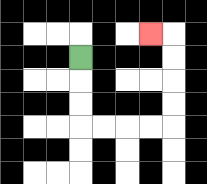{'start': '[3, 2]', 'end': '[6, 1]', 'path_directions': 'D,D,D,R,R,R,R,U,U,U,U,L', 'path_coordinates': '[[3, 2], [3, 3], [3, 4], [3, 5], [4, 5], [5, 5], [6, 5], [7, 5], [7, 4], [7, 3], [7, 2], [7, 1], [6, 1]]'}